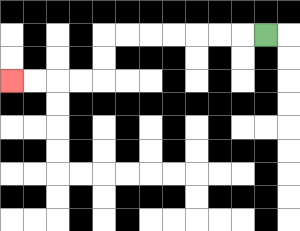{'start': '[11, 1]', 'end': '[0, 3]', 'path_directions': 'L,L,L,L,L,L,L,D,D,L,L,L,L', 'path_coordinates': '[[11, 1], [10, 1], [9, 1], [8, 1], [7, 1], [6, 1], [5, 1], [4, 1], [4, 2], [4, 3], [3, 3], [2, 3], [1, 3], [0, 3]]'}